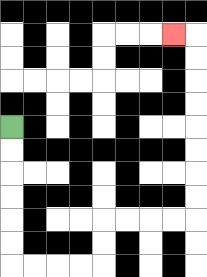{'start': '[0, 5]', 'end': '[7, 1]', 'path_directions': 'D,D,D,D,D,D,R,R,R,R,U,U,R,R,R,R,U,U,U,U,U,U,U,U,L', 'path_coordinates': '[[0, 5], [0, 6], [0, 7], [0, 8], [0, 9], [0, 10], [0, 11], [1, 11], [2, 11], [3, 11], [4, 11], [4, 10], [4, 9], [5, 9], [6, 9], [7, 9], [8, 9], [8, 8], [8, 7], [8, 6], [8, 5], [8, 4], [8, 3], [8, 2], [8, 1], [7, 1]]'}